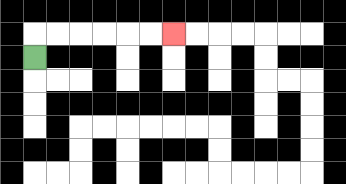{'start': '[1, 2]', 'end': '[7, 1]', 'path_directions': 'U,R,R,R,R,R,R', 'path_coordinates': '[[1, 2], [1, 1], [2, 1], [3, 1], [4, 1], [5, 1], [6, 1], [7, 1]]'}